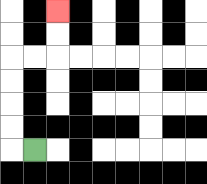{'start': '[1, 6]', 'end': '[2, 0]', 'path_directions': 'L,U,U,U,U,R,R,U,U', 'path_coordinates': '[[1, 6], [0, 6], [0, 5], [0, 4], [0, 3], [0, 2], [1, 2], [2, 2], [2, 1], [2, 0]]'}